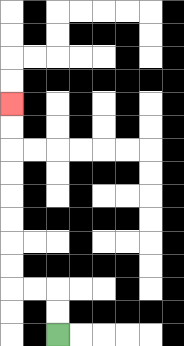{'start': '[2, 14]', 'end': '[0, 4]', 'path_directions': 'U,U,L,L,U,U,U,U,U,U,U,U', 'path_coordinates': '[[2, 14], [2, 13], [2, 12], [1, 12], [0, 12], [0, 11], [0, 10], [0, 9], [0, 8], [0, 7], [0, 6], [0, 5], [0, 4]]'}